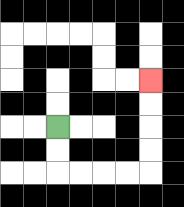{'start': '[2, 5]', 'end': '[6, 3]', 'path_directions': 'D,D,R,R,R,R,U,U,U,U', 'path_coordinates': '[[2, 5], [2, 6], [2, 7], [3, 7], [4, 7], [5, 7], [6, 7], [6, 6], [6, 5], [6, 4], [6, 3]]'}